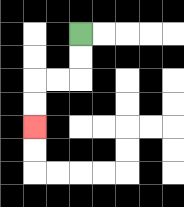{'start': '[3, 1]', 'end': '[1, 5]', 'path_directions': 'D,D,L,L,D,D', 'path_coordinates': '[[3, 1], [3, 2], [3, 3], [2, 3], [1, 3], [1, 4], [1, 5]]'}